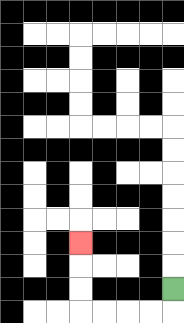{'start': '[7, 12]', 'end': '[3, 10]', 'path_directions': 'D,L,L,L,L,U,U,U', 'path_coordinates': '[[7, 12], [7, 13], [6, 13], [5, 13], [4, 13], [3, 13], [3, 12], [3, 11], [3, 10]]'}